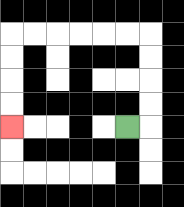{'start': '[5, 5]', 'end': '[0, 5]', 'path_directions': 'R,U,U,U,U,L,L,L,L,L,L,D,D,D,D', 'path_coordinates': '[[5, 5], [6, 5], [6, 4], [6, 3], [6, 2], [6, 1], [5, 1], [4, 1], [3, 1], [2, 1], [1, 1], [0, 1], [0, 2], [0, 3], [0, 4], [0, 5]]'}